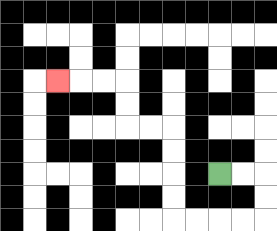{'start': '[9, 7]', 'end': '[2, 3]', 'path_directions': 'R,R,D,D,L,L,L,L,U,U,U,U,L,L,U,U,L,L,L', 'path_coordinates': '[[9, 7], [10, 7], [11, 7], [11, 8], [11, 9], [10, 9], [9, 9], [8, 9], [7, 9], [7, 8], [7, 7], [7, 6], [7, 5], [6, 5], [5, 5], [5, 4], [5, 3], [4, 3], [3, 3], [2, 3]]'}